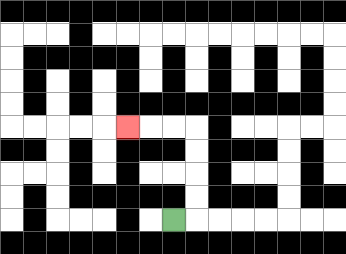{'start': '[7, 9]', 'end': '[5, 5]', 'path_directions': 'R,U,U,U,U,L,L,L', 'path_coordinates': '[[7, 9], [8, 9], [8, 8], [8, 7], [8, 6], [8, 5], [7, 5], [6, 5], [5, 5]]'}